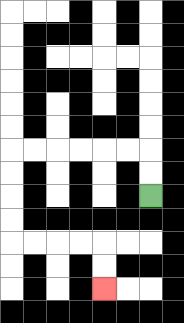{'start': '[6, 8]', 'end': '[4, 12]', 'path_directions': 'U,U,L,L,L,L,L,L,D,D,D,D,R,R,R,R,D,D', 'path_coordinates': '[[6, 8], [6, 7], [6, 6], [5, 6], [4, 6], [3, 6], [2, 6], [1, 6], [0, 6], [0, 7], [0, 8], [0, 9], [0, 10], [1, 10], [2, 10], [3, 10], [4, 10], [4, 11], [4, 12]]'}